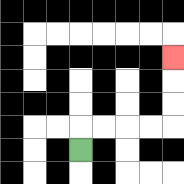{'start': '[3, 6]', 'end': '[7, 2]', 'path_directions': 'U,R,R,R,R,U,U,U', 'path_coordinates': '[[3, 6], [3, 5], [4, 5], [5, 5], [6, 5], [7, 5], [7, 4], [7, 3], [7, 2]]'}